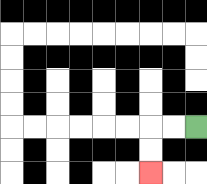{'start': '[8, 5]', 'end': '[6, 7]', 'path_directions': 'L,L,D,D', 'path_coordinates': '[[8, 5], [7, 5], [6, 5], [6, 6], [6, 7]]'}